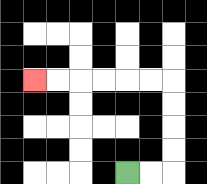{'start': '[5, 7]', 'end': '[1, 3]', 'path_directions': 'R,R,U,U,U,U,L,L,L,L,L,L', 'path_coordinates': '[[5, 7], [6, 7], [7, 7], [7, 6], [7, 5], [7, 4], [7, 3], [6, 3], [5, 3], [4, 3], [3, 3], [2, 3], [1, 3]]'}